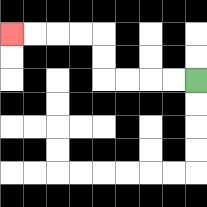{'start': '[8, 3]', 'end': '[0, 1]', 'path_directions': 'L,L,L,L,U,U,L,L,L,L', 'path_coordinates': '[[8, 3], [7, 3], [6, 3], [5, 3], [4, 3], [4, 2], [4, 1], [3, 1], [2, 1], [1, 1], [0, 1]]'}